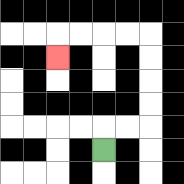{'start': '[4, 6]', 'end': '[2, 2]', 'path_directions': 'U,R,R,U,U,U,U,L,L,L,L,D', 'path_coordinates': '[[4, 6], [4, 5], [5, 5], [6, 5], [6, 4], [6, 3], [6, 2], [6, 1], [5, 1], [4, 1], [3, 1], [2, 1], [2, 2]]'}